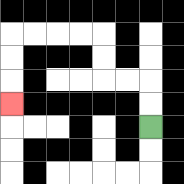{'start': '[6, 5]', 'end': '[0, 4]', 'path_directions': 'U,U,L,L,U,U,L,L,L,L,D,D,D', 'path_coordinates': '[[6, 5], [6, 4], [6, 3], [5, 3], [4, 3], [4, 2], [4, 1], [3, 1], [2, 1], [1, 1], [0, 1], [0, 2], [0, 3], [0, 4]]'}